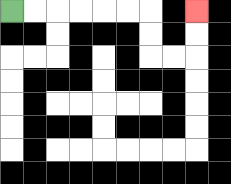{'start': '[0, 0]', 'end': '[8, 0]', 'path_directions': 'R,R,R,R,R,R,D,D,R,R,U,U', 'path_coordinates': '[[0, 0], [1, 0], [2, 0], [3, 0], [4, 0], [5, 0], [6, 0], [6, 1], [6, 2], [7, 2], [8, 2], [8, 1], [8, 0]]'}